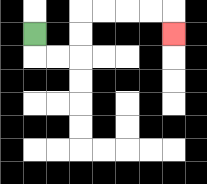{'start': '[1, 1]', 'end': '[7, 1]', 'path_directions': 'D,R,R,U,U,R,R,R,R,D', 'path_coordinates': '[[1, 1], [1, 2], [2, 2], [3, 2], [3, 1], [3, 0], [4, 0], [5, 0], [6, 0], [7, 0], [7, 1]]'}